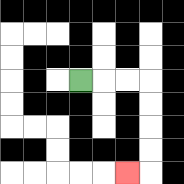{'start': '[3, 3]', 'end': '[5, 7]', 'path_directions': 'R,R,R,D,D,D,D,L', 'path_coordinates': '[[3, 3], [4, 3], [5, 3], [6, 3], [6, 4], [6, 5], [6, 6], [6, 7], [5, 7]]'}